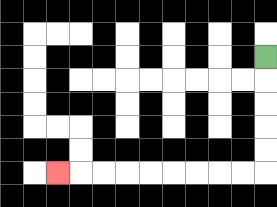{'start': '[11, 2]', 'end': '[2, 7]', 'path_directions': 'D,D,D,D,D,L,L,L,L,L,L,L,L,L', 'path_coordinates': '[[11, 2], [11, 3], [11, 4], [11, 5], [11, 6], [11, 7], [10, 7], [9, 7], [8, 7], [7, 7], [6, 7], [5, 7], [4, 7], [3, 7], [2, 7]]'}